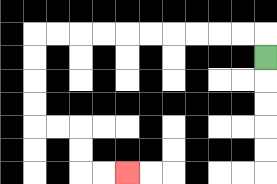{'start': '[11, 2]', 'end': '[5, 7]', 'path_directions': 'U,L,L,L,L,L,L,L,L,L,L,D,D,D,D,R,R,D,D,R,R', 'path_coordinates': '[[11, 2], [11, 1], [10, 1], [9, 1], [8, 1], [7, 1], [6, 1], [5, 1], [4, 1], [3, 1], [2, 1], [1, 1], [1, 2], [1, 3], [1, 4], [1, 5], [2, 5], [3, 5], [3, 6], [3, 7], [4, 7], [5, 7]]'}